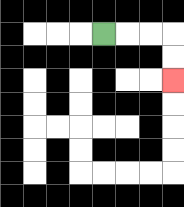{'start': '[4, 1]', 'end': '[7, 3]', 'path_directions': 'R,R,R,D,D', 'path_coordinates': '[[4, 1], [5, 1], [6, 1], [7, 1], [7, 2], [7, 3]]'}